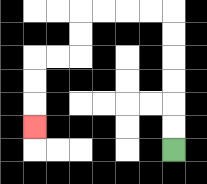{'start': '[7, 6]', 'end': '[1, 5]', 'path_directions': 'U,U,U,U,U,U,L,L,L,L,D,D,L,L,D,D,D', 'path_coordinates': '[[7, 6], [7, 5], [7, 4], [7, 3], [7, 2], [7, 1], [7, 0], [6, 0], [5, 0], [4, 0], [3, 0], [3, 1], [3, 2], [2, 2], [1, 2], [1, 3], [1, 4], [1, 5]]'}